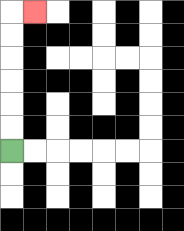{'start': '[0, 6]', 'end': '[1, 0]', 'path_directions': 'U,U,U,U,U,U,R', 'path_coordinates': '[[0, 6], [0, 5], [0, 4], [0, 3], [0, 2], [0, 1], [0, 0], [1, 0]]'}